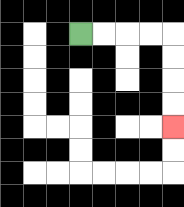{'start': '[3, 1]', 'end': '[7, 5]', 'path_directions': 'R,R,R,R,D,D,D,D', 'path_coordinates': '[[3, 1], [4, 1], [5, 1], [6, 1], [7, 1], [7, 2], [7, 3], [7, 4], [7, 5]]'}